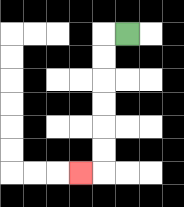{'start': '[5, 1]', 'end': '[3, 7]', 'path_directions': 'L,D,D,D,D,D,D,L', 'path_coordinates': '[[5, 1], [4, 1], [4, 2], [4, 3], [4, 4], [4, 5], [4, 6], [4, 7], [3, 7]]'}